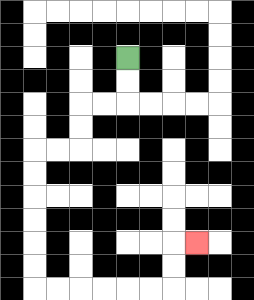{'start': '[5, 2]', 'end': '[8, 10]', 'path_directions': 'D,D,L,L,D,D,L,L,D,D,D,D,D,D,R,R,R,R,R,R,U,U,R', 'path_coordinates': '[[5, 2], [5, 3], [5, 4], [4, 4], [3, 4], [3, 5], [3, 6], [2, 6], [1, 6], [1, 7], [1, 8], [1, 9], [1, 10], [1, 11], [1, 12], [2, 12], [3, 12], [4, 12], [5, 12], [6, 12], [7, 12], [7, 11], [7, 10], [8, 10]]'}